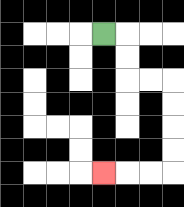{'start': '[4, 1]', 'end': '[4, 7]', 'path_directions': 'R,D,D,R,R,D,D,D,D,L,L,L', 'path_coordinates': '[[4, 1], [5, 1], [5, 2], [5, 3], [6, 3], [7, 3], [7, 4], [7, 5], [7, 6], [7, 7], [6, 7], [5, 7], [4, 7]]'}